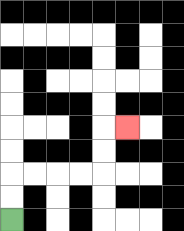{'start': '[0, 9]', 'end': '[5, 5]', 'path_directions': 'U,U,R,R,R,R,U,U,R', 'path_coordinates': '[[0, 9], [0, 8], [0, 7], [1, 7], [2, 7], [3, 7], [4, 7], [4, 6], [4, 5], [5, 5]]'}